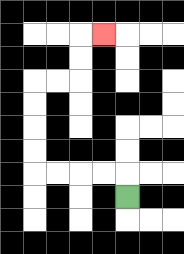{'start': '[5, 8]', 'end': '[4, 1]', 'path_directions': 'U,L,L,L,L,U,U,U,U,R,R,U,U,R', 'path_coordinates': '[[5, 8], [5, 7], [4, 7], [3, 7], [2, 7], [1, 7], [1, 6], [1, 5], [1, 4], [1, 3], [2, 3], [3, 3], [3, 2], [3, 1], [4, 1]]'}